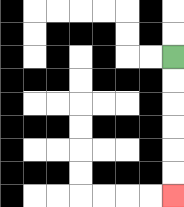{'start': '[7, 2]', 'end': '[7, 8]', 'path_directions': 'D,D,D,D,D,D', 'path_coordinates': '[[7, 2], [7, 3], [7, 4], [7, 5], [7, 6], [7, 7], [7, 8]]'}